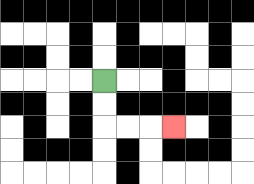{'start': '[4, 3]', 'end': '[7, 5]', 'path_directions': 'D,D,R,R,R', 'path_coordinates': '[[4, 3], [4, 4], [4, 5], [5, 5], [6, 5], [7, 5]]'}